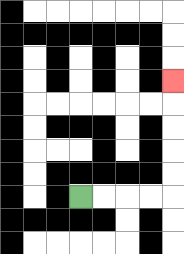{'start': '[3, 8]', 'end': '[7, 3]', 'path_directions': 'R,R,R,R,U,U,U,U,U', 'path_coordinates': '[[3, 8], [4, 8], [5, 8], [6, 8], [7, 8], [7, 7], [7, 6], [7, 5], [7, 4], [7, 3]]'}